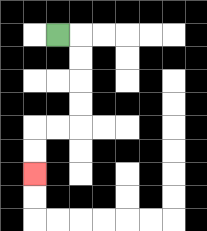{'start': '[2, 1]', 'end': '[1, 7]', 'path_directions': 'R,D,D,D,D,L,L,D,D', 'path_coordinates': '[[2, 1], [3, 1], [3, 2], [3, 3], [3, 4], [3, 5], [2, 5], [1, 5], [1, 6], [1, 7]]'}